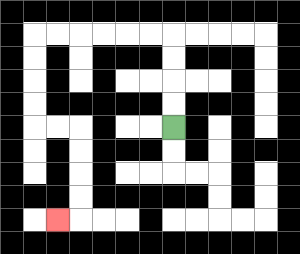{'start': '[7, 5]', 'end': '[2, 9]', 'path_directions': 'U,U,U,U,L,L,L,L,L,L,D,D,D,D,R,R,D,D,D,D,L', 'path_coordinates': '[[7, 5], [7, 4], [7, 3], [7, 2], [7, 1], [6, 1], [5, 1], [4, 1], [3, 1], [2, 1], [1, 1], [1, 2], [1, 3], [1, 4], [1, 5], [2, 5], [3, 5], [3, 6], [3, 7], [3, 8], [3, 9], [2, 9]]'}